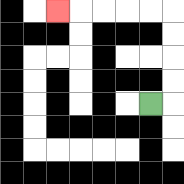{'start': '[6, 4]', 'end': '[2, 0]', 'path_directions': 'R,U,U,U,U,L,L,L,L,L', 'path_coordinates': '[[6, 4], [7, 4], [7, 3], [7, 2], [7, 1], [7, 0], [6, 0], [5, 0], [4, 0], [3, 0], [2, 0]]'}